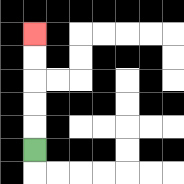{'start': '[1, 6]', 'end': '[1, 1]', 'path_directions': 'U,U,U,U,U', 'path_coordinates': '[[1, 6], [1, 5], [1, 4], [1, 3], [1, 2], [1, 1]]'}